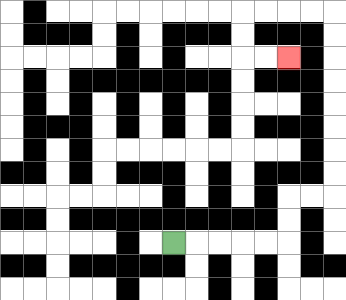{'start': '[7, 10]', 'end': '[12, 2]', 'path_directions': 'R,R,R,R,R,U,U,R,R,U,U,U,U,U,U,U,U,L,L,L,L,D,D,R,R', 'path_coordinates': '[[7, 10], [8, 10], [9, 10], [10, 10], [11, 10], [12, 10], [12, 9], [12, 8], [13, 8], [14, 8], [14, 7], [14, 6], [14, 5], [14, 4], [14, 3], [14, 2], [14, 1], [14, 0], [13, 0], [12, 0], [11, 0], [10, 0], [10, 1], [10, 2], [11, 2], [12, 2]]'}